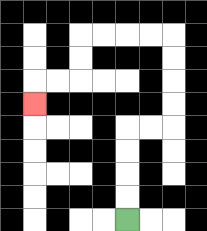{'start': '[5, 9]', 'end': '[1, 4]', 'path_directions': 'U,U,U,U,R,R,U,U,U,U,L,L,L,L,D,D,L,L,D', 'path_coordinates': '[[5, 9], [5, 8], [5, 7], [5, 6], [5, 5], [6, 5], [7, 5], [7, 4], [7, 3], [7, 2], [7, 1], [6, 1], [5, 1], [4, 1], [3, 1], [3, 2], [3, 3], [2, 3], [1, 3], [1, 4]]'}